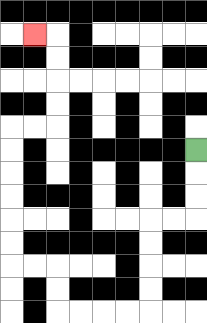{'start': '[8, 6]', 'end': '[1, 1]', 'path_directions': 'D,D,D,L,L,D,D,D,D,L,L,L,L,U,U,L,L,U,U,U,U,U,U,R,R,U,U,U,U,L', 'path_coordinates': '[[8, 6], [8, 7], [8, 8], [8, 9], [7, 9], [6, 9], [6, 10], [6, 11], [6, 12], [6, 13], [5, 13], [4, 13], [3, 13], [2, 13], [2, 12], [2, 11], [1, 11], [0, 11], [0, 10], [0, 9], [0, 8], [0, 7], [0, 6], [0, 5], [1, 5], [2, 5], [2, 4], [2, 3], [2, 2], [2, 1], [1, 1]]'}